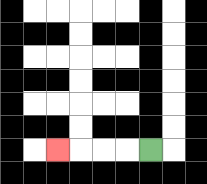{'start': '[6, 6]', 'end': '[2, 6]', 'path_directions': 'L,L,L,L', 'path_coordinates': '[[6, 6], [5, 6], [4, 6], [3, 6], [2, 6]]'}